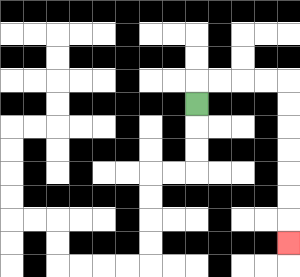{'start': '[8, 4]', 'end': '[12, 10]', 'path_directions': 'U,R,R,R,R,D,D,D,D,D,D,D', 'path_coordinates': '[[8, 4], [8, 3], [9, 3], [10, 3], [11, 3], [12, 3], [12, 4], [12, 5], [12, 6], [12, 7], [12, 8], [12, 9], [12, 10]]'}